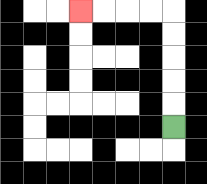{'start': '[7, 5]', 'end': '[3, 0]', 'path_directions': 'U,U,U,U,U,L,L,L,L', 'path_coordinates': '[[7, 5], [7, 4], [7, 3], [7, 2], [7, 1], [7, 0], [6, 0], [5, 0], [4, 0], [3, 0]]'}